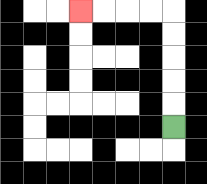{'start': '[7, 5]', 'end': '[3, 0]', 'path_directions': 'U,U,U,U,U,L,L,L,L', 'path_coordinates': '[[7, 5], [7, 4], [7, 3], [7, 2], [7, 1], [7, 0], [6, 0], [5, 0], [4, 0], [3, 0]]'}